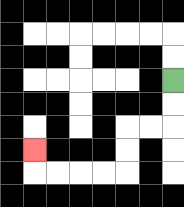{'start': '[7, 3]', 'end': '[1, 6]', 'path_directions': 'D,D,L,L,D,D,L,L,L,L,U', 'path_coordinates': '[[7, 3], [7, 4], [7, 5], [6, 5], [5, 5], [5, 6], [5, 7], [4, 7], [3, 7], [2, 7], [1, 7], [1, 6]]'}